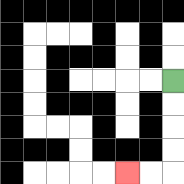{'start': '[7, 3]', 'end': '[5, 7]', 'path_directions': 'D,D,D,D,L,L', 'path_coordinates': '[[7, 3], [7, 4], [7, 5], [7, 6], [7, 7], [6, 7], [5, 7]]'}